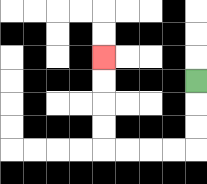{'start': '[8, 3]', 'end': '[4, 2]', 'path_directions': 'D,D,D,L,L,L,L,U,U,U,U', 'path_coordinates': '[[8, 3], [8, 4], [8, 5], [8, 6], [7, 6], [6, 6], [5, 6], [4, 6], [4, 5], [4, 4], [4, 3], [4, 2]]'}